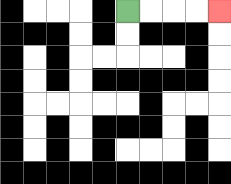{'start': '[5, 0]', 'end': '[9, 0]', 'path_directions': 'R,R,R,R', 'path_coordinates': '[[5, 0], [6, 0], [7, 0], [8, 0], [9, 0]]'}